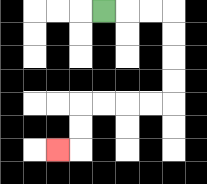{'start': '[4, 0]', 'end': '[2, 6]', 'path_directions': 'R,R,R,D,D,D,D,L,L,L,L,D,D,L', 'path_coordinates': '[[4, 0], [5, 0], [6, 0], [7, 0], [7, 1], [7, 2], [7, 3], [7, 4], [6, 4], [5, 4], [4, 4], [3, 4], [3, 5], [3, 6], [2, 6]]'}